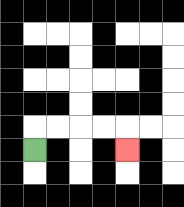{'start': '[1, 6]', 'end': '[5, 6]', 'path_directions': 'U,R,R,R,R,D', 'path_coordinates': '[[1, 6], [1, 5], [2, 5], [3, 5], [4, 5], [5, 5], [5, 6]]'}